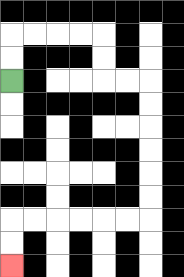{'start': '[0, 3]', 'end': '[0, 11]', 'path_directions': 'U,U,R,R,R,R,D,D,R,R,D,D,D,D,D,D,L,L,L,L,L,L,D,D', 'path_coordinates': '[[0, 3], [0, 2], [0, 1], [1, 1], [2, 1], [3, 1], [4, 1], [4, 2], [4, 3], [5, 3], [6, 3], [6, 4], [6, 5], [6, 6], [6, 7], [6, 8], [6, 9], [5, 9], [4, 9], [3, 9], [2, 9], [1, 9], [0, 9], [0, 10], [0, 11]]'}